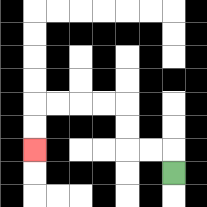{'start': '[7, 7]', 'end': '[1, 6]', 'path_directions': 'U,L,L,U,U,L,L,L,L,D,D', 'path_coordinates': '[[7, 7], [7, 6], [6, 6], [5, 6], [5, 5], [5, 4], [4, 4], [3, 4], [2, 4], [1, 4], [1, 5], [1, 6]]'}